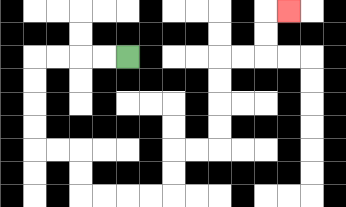{'start': '[5, 2]', 'end': '[12, 0]', 'path_directions': 'L,L,L,L,D,D,D,D,R,R,D,D,R,R,R,R,U,U,R,R,U,U,U,U,R,R,U,U,R', 'path_coordinates': '[[5, 2], [4, 2], [3, 2], [2, 2], [1, 2], [1, 3], [1, 4], [1, 5], [1, 6], [2, 6], [3, 6], [3, 7], [3, 8], [4, 8], [5, 8], [6, 8], [7, 8], [7, 7], [7, 6], [8, 6], [9, 6], [9, 5], [9, 4], [9, 3], [9, 2], [10, 2], [11, 2], [11, 1], [11, 0], [12, 0]]'}